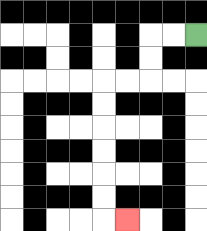{'start': '[8, 1]', 'end': '[5, 9]', 'path_directions': 'L,L,D,D,L,L,D,D,D,D,D,D,R', 'path_coordinates': '[[8, 1], [7, 1], [6, 1], [6, 2], [6, 3], [5, 3], [4, 3], [4, 4], [4, 5], [4, 6], [4, 7], [4, 8], [4, 9], [5, 9]]'}